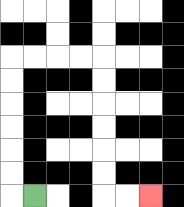{'start': '[1, 8]', 'end': '[6, 8]', 'path_directions': 'L,U,U,U,U,U,U,R,R,R,R,D,D,D,D,D,D,R,R', 'path_coordinates': '[[1, 8], [0, 8], [0, 7], [0, 6], [0, 5], [0, 4], [0, 3], [0, 2], [1, 2], [2, 2], [3, 2], [4, 2], [4, 3], [4, 4], [4, 5], [4, 6], [4, 7], [4, 8], [5, 8], [6, 8]]'}